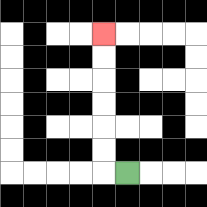{'start': '[5, 7]', 'end': '[4, 1]', 'path_directions': 'L,U,U,U,U,U,U', 'path_coordinates': '[[5, 7], [4, 7], [4, 6], [4, 5], [4, 4], [4, 3], [4, 2], [4, 1]]'}